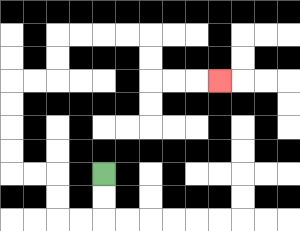{'start': '[4, 7]', 'end': '[9, 3]', 'path_directions': 'D,D,L,L,U,U,L,L,U,U,U,U,R,R,U,U,R,R,R,R,D,D,R,R,R', 'path_coordinates': '[[4, 7], [4, 8], [4, 9], [3, 9], [2, 9], [2, 8], [2, 7], [1, 7], [0, 7], [0, 6], [0, 5], [0, 4], [0, 3], [1, 3], [2, 3], [2, 2], [2, 1], [3, 1], [4, 1], [5, 1], [6, 1], [6, 2], [6, 3], [7, 3], [8, 3], [9, 3]]'}